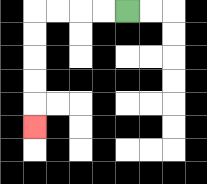{'start': '[5, 0]', 'end': '[1, 5]', 'path_directions': 'L,L,L,L,D,D,D,D,D', 'path_coordinates': '[[5, 0], [4, 0], [3, 0], [2, 0], [1, 0], [1, 1], [1, 2], [1, 3], [1, 4], [1, 5]]'}